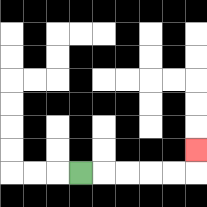{'start': '[3, 7]', 'end': '[8, 6]', 'path_directions': 'R,R,R,R,R,U', 'path_coordinates': '[[3, 7], [4, 7], [5, 7], [6, 7], [7, 7], [8, 7], [8, 6]]'}